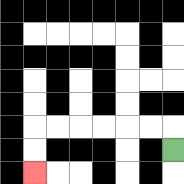{'start': '[7, 6]', 'end': '[1, 7]', 'path_directions': 'U,L,L,L,L,L,L,D,D', 'path_coordinates': '[[7, 6], [7, 5], [6, 5], [5, 5], [4, 5], [3, 5], [2, 5], [1, 5], [1, 6], [1, 7]]'}